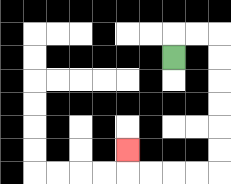{'start': '[7, 2]', 'end': '[5, 6]', 'path_directions': 'U,R,R,D,D,D,D,D,D,L,L,L,L,U', 'path_coordinates': '[[7, 2], [7, 1], [8, 1], [9, 1], [9, 2], [9, 3], [9, 4], [9, 5], [9, 6], [9, 7], [8, 7], [7, 7], [6, 7], [5, 7], [5, 6]]'}